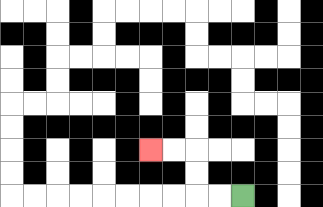{'start': '[10, 8]', 'end': '[6, 6]', 'path_directions': 'L,L,U,U,L,L', 'path_coordinates': '[[10, 8], [9, 8], [8, 8], [8, 7], [8, 6], [7, 6], [6, 6]]'}